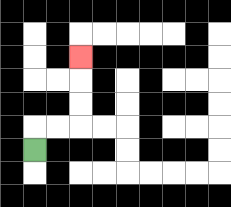{'start': '[1, 6]', 'end': '[3, 2]', 'path_directions': 'U,R,R,U,U,U', 'path_coordinates': '[[1, 6], [1, 5], [2, 5], [3, 5], [3, 4], [3, 3], [3, 2]]'}